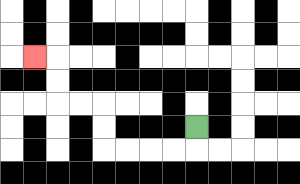{'start': '[8, 5]', 'end': '[1, 2]', 'path_directions': 'D,L,L,L,L,U,U,L,L,U,U,L', 'path_coordinates': '[[8, 5], [8, 6], [7, 6], [6, 6], [5, 6], [4, 6], [4, 5], [4, 4], [3, 4], [2, 4], [2, 3], [2, 2], [1, 2]]'}